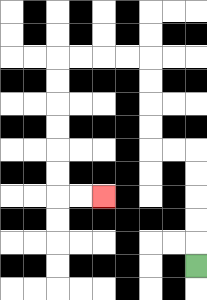{'start': '[8, 11]', 'end': '[4, 8]', 'path_directions': 'U,U,U,U,U,L,L,U,U,U,U,L,L,L,L,D,D,D,D,D,D,R,R', 'path_coordinates': '[[8, 11], [8, 10], [8, 9], [8, 8], [8, 7], [8, 6], [7, 6], [6, 6], [6, 5], [6, 4], [6, 3], [6, 2], [5, 2], [4, 2], [3, 2], [2, 2], [2, 3], [2, 4], [2, 5], [2, 6], [2, 7], [2, 8], [3, 8], [4, 8]]'}